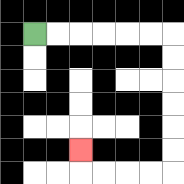{'start': '[1, 1]', 'end': '[3, 6]', 'path_directions': 'R,R,R,R,R,R,D,D,D,D,D,D,L,L,L,L,U', 'path_coordinates': '[[1, 1], [2, 1], [3, 1], [4, 1], [5, 1], [6, 1], [7, 1], [7, 2], [7, 3], [7, 4], [7, 5], [7, 6], [7, 7], [6, 7], [5, 7], [4, 7], [3, 7], [3, 6]]'}